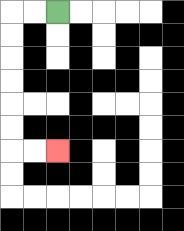{'start': '[2, 0]', 'end': '[2, 6]', 'path_directions': 'L,L,D,D,D,D,D,D,R,R', 'path_coordinates': '[[2, 0], [1, 0], [0, 0], [0, 1], [0, 2], [0, 3], [0, 4], [0, 5], [0, 6], [1, 6], [2, 6]]'}